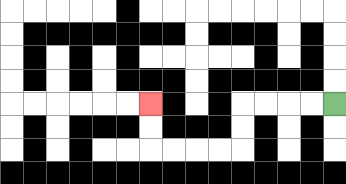{'start': '[14, 4]', 'end': '[6, 4]', 'path_directions': 'L,L,L,L,D,D,L,L,L,L,U,U', 'path_coordinates': '[[14, 4], [13, 4], [12, 4], [11, 4], [10, 4], [10, 5], [10, 6], [9, 6], [8, 6], [7, 6], [6, 6], [6, 5], [6, 4]]'}